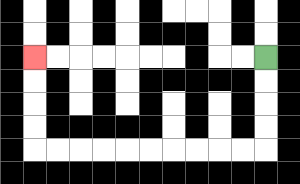{'start': '[11, 2]', 'end': '[1, 2]', 'path_directions': 'D,D,D,D,L,L,L,L,L,L,L,L,L,L,U,U,U,U', 'path_coordinates': '[[11, 2], [11, 3], [11, 4], [11, 5], [11, 6], [10, 6], [9, 6], [8, 6], [7, 6], [6, 6], [5, 6], [4, 6], [3, 6], [2, 6], [1, 6], [1, 5], [1, 4], [1, 3], [1, 2]]'}